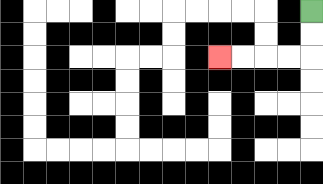{'start': '[13, 0]', 'end': '[9, 2]', 'path_directions': 'D,D,L,L,L,L', 'path_coordinates': '[[13, 0], [13, 1], [13, 2], [12, 2], [11, 2], [10, 2], [9, 2]]'}